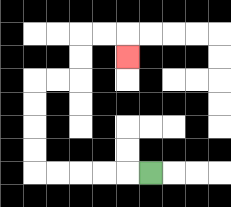{'start': '[6, 7]', 'end': '[5, 2]', 'path_directions': 'L,L,L,L,L,U,U,U,U,R,R,U,U,R,R,D', 'path_coordinates': '[[6, 7], [5, 7], [4, 7], [3, 7], [2, 7], [1, 7], [1, 6], [1, 5], [1, 4], [1, 3], [2, 3], [3, 3], [3, 2], [3, 1], [4, 1], [5, 1], [5, 2]]'}